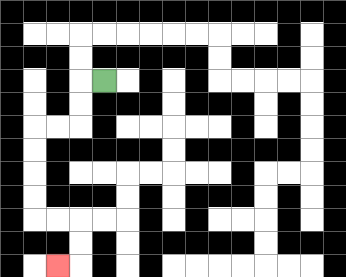{'start': '[4, 3]', 'end': '[2, 11]', 'path_directions': 'L,D,D,L,L,D,D,D,D,R,R,D,D,L', 'path_coordinates': '[[4, 3], [3, 3], [3, 4], [3, 5], [2, 5], [1, 5], [1, 6], [1, 7], [1, 8], [1, 9], [2, 9], [3, 9], [3, 10], [3, 11], [2, 11]]'}